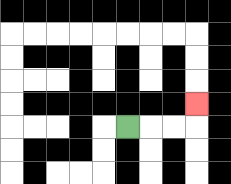{'start': '[5, 5]', 'end': '[8, 4]', 'path_directions': 'R,R,R,U', 'path_coordinates': '[[5, 5], [6, 5], [7, 5], [8, 5], [8, 4]]'}